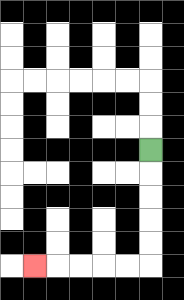{'start': '[6, 6]', 'end': '[1, 11]', 'path_directions': 'D,D,D,D,D,L,L,L,L,L', 'path_coordinates': '[[6, 6], [6, 7], [6, 8], [6, 9], [6, 10], [6, 11], [5, 11], [4, 11], [3, 11], [2, 11], [1, 11]]'}